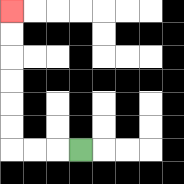{'start': '[3, 6]', 'end': '[0, 0]', 'path_directions': 'L,L,L,U,U,U,U,U,U', 'path_coordinates': '[[3, 6], [2, 6], [1, 6], [0, 6], [0, 5], [0, 4], [0, 3], [0, 2], [0, 1], [0, 0]]'}